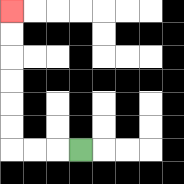{'start': '[3, 6]', 'end': '[0, 0]', 'path_directions': 'L,L,L,U,U,U,U,U,U', 'path_coordinates': '[[3, 6], [2, 6], [1, 6], [0, 6], [0, 5], [0, 4], [0, 3], [0, 2], [0, 1], [0, 0]]'}